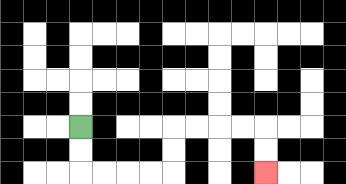{'start': '[3, 5]', 'end': '[11, 7]', 'path_directions': 'D,D,R,R,R,R,U,U,R,R,R,R,D,D', 'path_coordinates': '[[3, 5], [3, 6], [3, 7], [4, 7], [5, 7], [6, 7], [7, 7], [7, 6], [7, 5], [8, 5], [9, 5], [10, 5], [11, 5], [11, 6], [11, 7]]'}